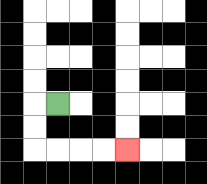{'start': '[2, 4]', 'end': '[5, 6]', 'path_directions': 'L,D,D,R,R,R,R', 'path_coordinates': '[[2, 4], [1, 4], [1, 5], [1, 6], [2, 6], [3, 6], [4, 6], [5, 6]]'}